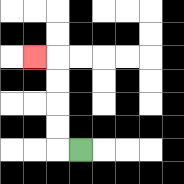{'start': '[3, 6]', 'end': '[1, 2]', 'path_directions': 'L,U,U,U,U,L', 'path_coordinates': '[[3, 6], [2, 6], [2, 5], [2, 4], [2, 3], [2, 2], [1, 2]]'}